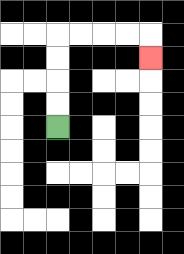{'start': '[2, 5]', 'end': '[6, 2]', 'path_directions': 'U,U,U,U,R,R,R,R,D', 'path_coordinates': '[[2, 5], [2, 4], [2, 3], [2, 2], [2, 1], [3, 1], [4, 1], [5, 1], [6, 1], [6, 2]]'}